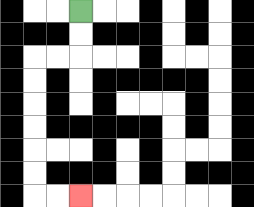{'start': '[3, 0]', 'end': '[3, 8]', 'path_directions': 'D,D,L,L,D,D,D,D,D,D,R,R', 'path_coordinates': '[[3, 0], [3, 1], [3, 2], [2, 2], [1, 2], [1, 3], [1, 4], [1, 5], [1, 6], [1, 7], [1, 8], [2, 8], [3, 8]]'}